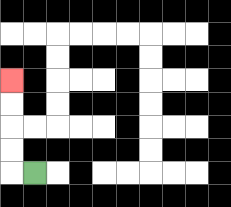{'start': '[1, 7]', 'end': '[0, 3]', 'path_directions': 'L,U,U,U,U', 'path_coordinates': '[[1, 7], [0, 7], [0, 6], [0, 5], [0, 4], [0, 3]]'}